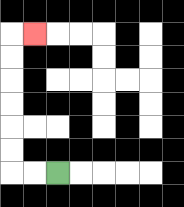{'start': '[2, 7]', 'end': '[1, 1]', 'path_directions': 'L,L,U,U,U,U,U,U,R', 'path_coordinates': '[[2, 7], [1, 7], [0, 7], [0, 6], [0, 5], [0, 4], [0, 3], [0, 2], [0, 1], [1, 1]]'}